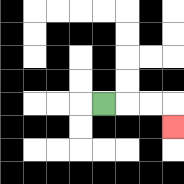{'start': '[4, 4]', 'end': '[7, 5]', 'path_directions': 'R,R,R,D', 'path_coordinates': '[[4, 4], [5, 4], [6, 4], [7, 4], [7, 5]]'}